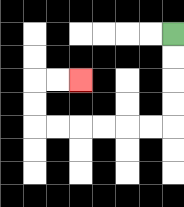{'start': '[7, 1]', 'end': '[3, 3]', 'path_directions': 'D,D,D,D,L,L,L,L,L,L,U,U,R,R', 'path_coordinates': '[[7, 1], [7, 2], [7, 3], [7, 4], [7, 5], [6, 5], [5, 5], [4, 5], [3, 5], [2, 5], [1, 5], [1, 4], [1, 3], [2, 3], [3, 3]]'}